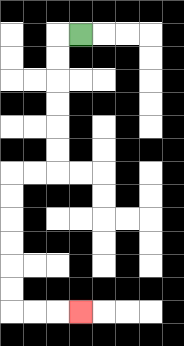{'start': '[3, 1]', 'end': '[3, 13]', 'path_directions': 'L,D,D,D,D,D,D,L,L,D,D,D,D,D,D,R,R,R', 'path_coordinates': '[[3, 1], [2, 1], [2, 2], [2, 3], [2, 4], [2, 5], [2, 6], [2, 7], [1, 7], [0, 7], [0, 8], [0, 9], [0, 10], [0, 11], [0, 12], [0, 13], [1, 13], [2, 13], [3, 13]]'}